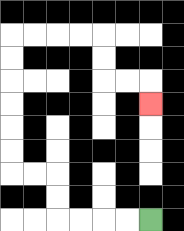{'start': '[6, 9]', 'end': '[6, 4]', 'path_directions': 'L,L,L,L,U,U,L,L,U,U,U,U,U,U,R,R,R,R,D,D,R,R,D', 'path_coordinates': '[[6, 9], [5, 9], [4, 9], [3, 9], [2, 9], [2, 8], [2, 7], [1, 7], [0, 7], [0, 6], [0, 5], [0, 4], [0, 3], [0, 2], [0, 1], [1, 1], [2, 1], [3, 1], [4, 1], [4, 2], [4, 3], [5, 3], [6, 3], [6, 4]]'}